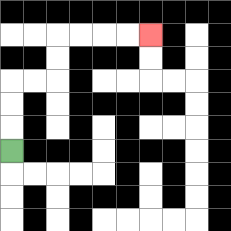{'start': '[0, 6]', 'end': '[6, 1]', 'path_directions': 'U,U,U,R,R,U,U,R,R,R,R', 'path_coordinates': '[[0, 6], [0, 5], [0, 4], [0, 3], [1, 3], [2, 3], [2, 2], [2, 1], [3, 1], [4, 1], [5, 1], [6, 1]]'}